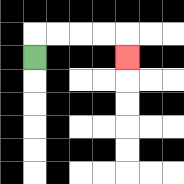{'start': '[1, 2]', 'end': '[5, 2]', 'path_directions': 'U,R,R,R,R,D', 'path_coordinates': '[[1, 2], [1, 1], [2, 1], [3, 1], [4, 1], [5, 1], [5, 2]]'}